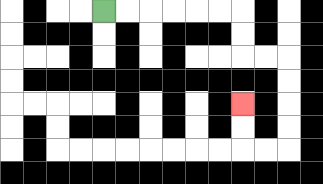{'start': '[4, 0]', 'end': '[10, 4]', 'path_directions': 'R,R,R,R,R,R,D,D,R,R,D,D,D,D,L,L,U,U', 'path_coordinates': '[[4, 0], [5, 0], [6, 0], [7, 0], [8, 0], [9, 0], [10, 0], [10, 1], [10, 2], [11, 2], [12, 2], [12, 3], [12, 4], [12, 5], [12, 6], [11, 6], [10, 6], [10, 5], [10, 4]]'}